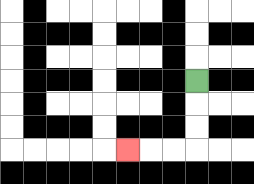{'start': '[8, 3]', 'end': '[5, 6]', 'path_directions': 'D,D,D,L,L,L', 'path_coordinates': '[[8, 3], [8, 4], [8, 5], [8, 6], [7, 6], [6, 6], [5, 6]]'}